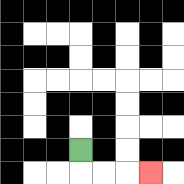{'start': '[3, 6]', 'end': '[6, 7]', 'path_directions': 'D,R,R,R', 'path_coordinates': '[[3, 6], [3, 7], [4, 7], [5, 7], [6, 7]]'}